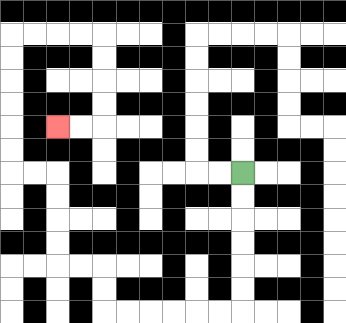{'start': '[10, 7]', 'end': '[2, 5]', 'path_directions': 'D,D,D,D,D,D,L,L,L,L,L,L,U,U,L,L,U,U,U,U,L,L,U,U,U,U,U,U,R,R,R,R,D,D,D,D,L,L', 'path_coordinates': '[[10, 7], [10, 8], [10, 9], [10, 10], [10, 11], [10, 12], [10, 13], [9, 13], [8, 13], [7, 13], [6, 13], [5, 13], [4, 13], [4, 12], [4, 11], [3, 11], [2, 11], [2, 10], [2, 9], [2, 8], [2, 7], [1, 7], [0, 7], [0, 6], [0, 5], [0, 4], [0, 3], [0, 2], [0, 1], [1, 1], [2, 1], [3, 1], [4, 1], [4, 2], [4, 3], [4, 4], [4, 5], [3, 5], [2, 5]]'}